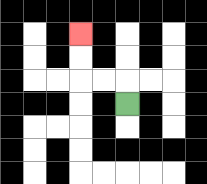{'start': '[5, 4]', 'end': '[3, 1]', 'path_directions': 'U,L,L,U,U', 'path_coordinates': '[[5, 4], [5, 3], [4, 3], [3, 3], [3, 2], [3, 1]]'}